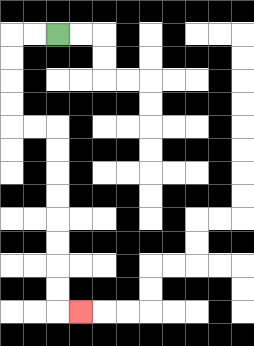{'start': '[2, 1]', 'end': '[3, 13]', 'path_directions': 'L,L,D,D,D,D,R,R,D,D,D,D,D,D,D,D,R', 'path_coordinates': '[[2, 1], [1, 1], [0, 1], [0, 2], [0, 3], [0, 4], [0, 5], [1, 5], [2, 5], [2, 6], [2, 7], [2, 8], [2, 9], [2, 10], [2, 11], [2, 12], [2, 13], [3, 13]]'}